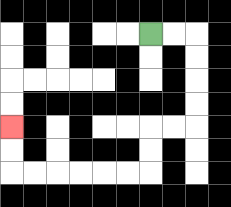{'start': '[6, 1]', 'end': '[0, 5]', 'path_directions': 'R,R,D,D,D,D,L,L,D,D,L,L,L,L,L,L,U,U', 'path_coordinates': '[[6, 1], [7, 1], [8, 1], [8, 2], [8, 3], [8, 4], [8, 5], [7, 5], [6, 5], [6, 6], [6, 7], [5, 7], [4, 7], [3, 7], [2, 7], [1, 7], [0, 7], [0, 6], [0, 5]]'}